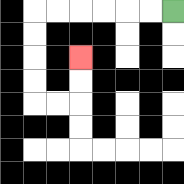{'start': '[7, 0]', 'end': '[3, 2]', 'path_directions': 'L,L,L,L,L,L,D,D,D,D,R,R,U,U', 'path_coordinates': '[[7, 0], [6, 0], [5, 0], [4, 0], [3, 0], [2, 0], [1, 0], [1, 1], [1, 2], [1, 3], [1, 4], [2, 4], [3, 4], [3, 3], [3, 2]]'}